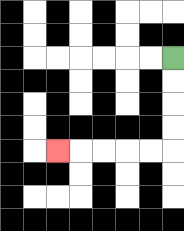{'start': '[7, 2]', 'end': '[2, 6]', 'path_directions': 'D,D,D,D,L,L,L,L,L', 'path_coordinates': '[[7, 2], [7, 3], [7, 4], [7, 5], [7, 6], [6, 6], [5, 6], [4, 6], [3, 6], [2, 6]]'}